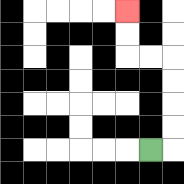{'start': '[6, 6]', 'end': '[5, 0]', 'path_directions': 'R,U,U,U,U,L,L,U,U', 'path_coordinates': '[[6, 6], [7, 6], [7, 5], [7, 4], [7, 3], [7, 2], [6, 2], [5, 2], [5, 1], [5, 0]]'}